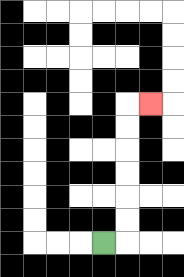{'start': '[4, 10]', 'end': '[6, 4]', 'path_directions': 'R,U,U,U,U,U,U,R', 'path_coordinates': '[[4, 10], [5, 10], [5, 9], [5, 8], [5, 7], [5, 6], [5, 5], [5, 4], [6, 4]]'}